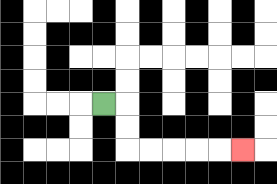{'start': '[4, 4]', 'end': '[10, 6]', 'path_directions': 'R,D,D,R,R,R,R,R', 'path_coordinates': '[[4, 4], [5, 4], [5, 5], [5, 6], [6, 6], [7, 6], [8, 6], [9, 6], [10, 6]]'}